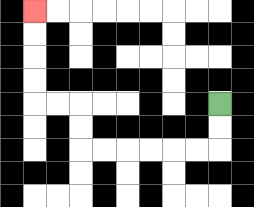{'start': '[9, 4]', 'end': '[1, 0]', 'path_directions': 'D,D,L,L,L,L,L,L,U,U,L,L,U,U,U,U', 'path_coordinates': '[[9, 4], [9, 5], [9, 6], [8, 6], [7, 6], [6, 6], [5, 6], [4, 6], [3, 6], [3, 5], [3, 4], [2, 4], [1, 4], [1, 3], [1, 2], [1, 1], [1, 0]]'}